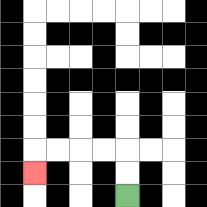{'start': '[5, 8]', 'end': '[1, 7]', 'path_directions': 'U,U,L,L,L,L,D', 'path_coordinates': '[[5, 8], [5, 7], [5, 6], [4, 6], [3, 6], [2, 6], [1, 6], [1, 7]]'}